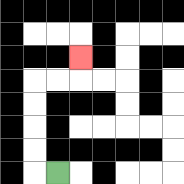{'start': '[2, 7]', 'end': '[3, 2]', 'path_directions': 'L,U,U,U,U,R,R,U', 'path_coordinates': '[[2, 7], [1, 7], [1, 6], [1, 5], [1, 4], [1, 3], [2, 3], [3, 3], [3, 2]]'}